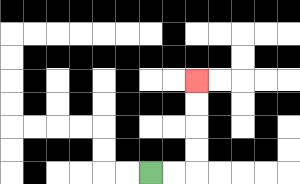{'start': '[6, 7]', 'end': '[8, 3]', 'path_directions': 'R,R,U,U,U,U', 'path_coordinates': '[[6, 7], [7, 7], [8, 7], [8, 6], [8, 5], [8, 4], [8, 3]]'}